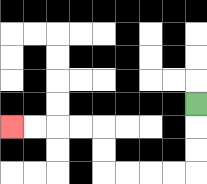{'start': '[8, 4]', 'end': '[0, 5]', 'path_directions': 'D,D,D,L,L,L,L,U,U,L,L,L,L', 'path_coordinates': '[[8, 4], [8, 5], [8, 6], [8, 7], [7, 7], [6, 7], [5, 7], [4, 7], [4, 6], [4, 5], [3, 5], [2, 5], [1, 5], [0, 5]]'}